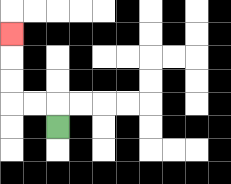{'start': '[2, 5]', 'end': '[0, 1]', 'path_directions': 'U,L,L,U,U,U', 'path_coordinates': '[[2, 5], [2, 4], [1, 4], [0, 4], [0, 3], [0, 2], [0, 1]]'}